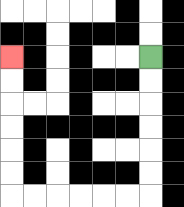{'start': '[6, 2]', 'end': '[0, 2]', 'path_directions': 'D,D,D,D,D,D,L,L,L,L,L,L,U,U,U,U,U,U', 'path_coordinates': '[[6, 2], [6, 3], [6, 4], [6, 5], [6, 6], [6, 7], [6, 8], [5, 8], [4, 8], [3, 8], [2, 8], [1, 8], [0, 8], [0, 7], [0, 6], [0, 5], [0, 4], [0, 3], [0, 2]]'}